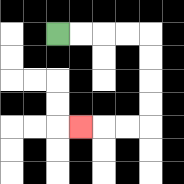{'start': '[2, 1]', 'end': '[3, 5]', 'path_directions': 'R,R,R,R,D,D,D,D,L,L,L', 'path_coordinates': '[[2, 1], [3, 1], [4, 1], [5, 1], [6, 1], [6, 2], [6, 3], [6, 4], [6, 5], [5, 5], [4, 5], [3, 5]]'}